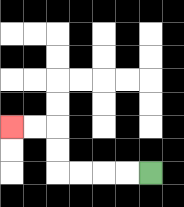{'start': '[6, 7]', 'end': '[0, 5]', 'path_directions': 'L,L,L,L,U,U,L,L', 'path_coordinates': '[[6, 7], [5, 7], [4, 7], [3, 7], [2, 7], [2, 6], [2, 5], [1, 5], [0, 5]]'}